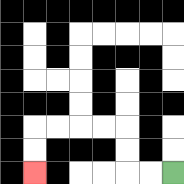{'start': '[7, 7]', 'end': '[1, 7]', 'path_directions': 'L,L,U,U,L,L,L,L,D,D', 'path_coordinates': '[[7, 7], [6, 7], [5, 7], [5, 6], [5, 5], [4, 5], [3, 5], [2, 5], [1, 5], [1, 6], [1, 7]]'}